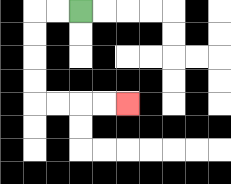{'start': '[3, 0]', 'end': '[5, 4]', 'path_directions': 'L,L,D,D,D,D,R,R,R,R', 'path_coordinates': '[[3, 0], [2, 0], [1, 0], [1, 1], [1, 2], [1, 3], [1, 4], [2, 4], [3, 4], [4, 4], [5, 4]]'}